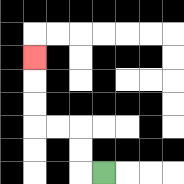{'start': '[4, 7]', 'end': '[1, 2]', 'path_directions': 'L,U,U,L,L,U,U,U', 'path_coordinates': '[[4, 7], [3, 7], [3, 6], [3, 5], [2, 5], [1, 5], [1, 4], [1, 3], [1, 2]]'}